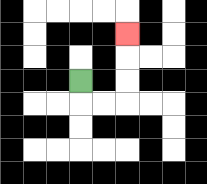{'start': '[3, 3]', 'end': '[5, 1]', 'path_directions': 'D,R,R,U,U,U', 'path_coordinates': '[[3, 3], [3, 4], [4, 4], [5, 4], [5, 3], [5, 2], [5, 1]]'}